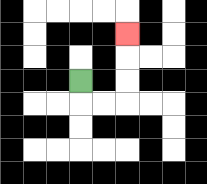{'start': '[3, 3]', 'end': '[5, 1]', 'path_directions': 'D,R,R,U,U,U', 'path_coordinates': '[[3, 3], [3, 4], [4, 4], [5, 4], [5, 3], [5, 2], [5, 1]]'}